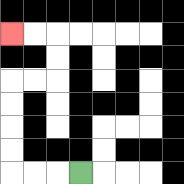{'start': '[3, 7]', 'end': '[0, 1]', 'path_directions': 'L,L,L,U,U,U,U,R,R,U,U,L,L', 'path_coordinates': '[[3, 7], [2, 7], [1, 7], [0, 7], [0, 6], [0, 5], [0, 4], [0, 3], [1, 3], [2, 3], [2, 2], [2, 1], [1, 1], [0, 1]]'}